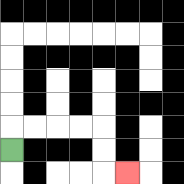{'start': '[0, 6]', 'end': '[5, 7]', 'path_directions': 'U,R,R,R,R,D,D,R', 'path_coordinates': '[[0, 6], [0, 5], [1, 5], [2, 5], [3, 5], [4, 5], [4, 6], [4, 7], [5, 7]]'}